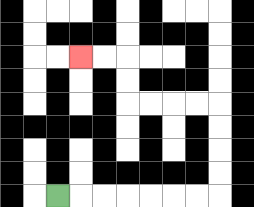{'start': '[2, 8]', 'end': '[3, 2]', 'path_directions': 'R,R,R,R,R,R,R,U,U,U,U,L,L,L,L,U,U,L,L', 'path_coordinates': '[[2, 8], [3, 8], [4, 8], [5, 8], [6, 8], [7, 8], [8, 8], [9, 8], [9, 7], [9, 6], [9, 5], [9, 4], [8, 4], [7, 4], [6, 4], [5, 4], [5, 3], [5, 2], [4, 2], [3, 2]]'}